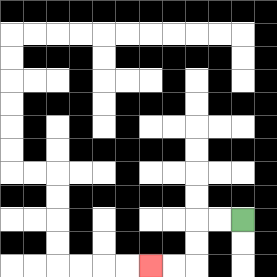{'start': '[10, 9]', 'end': '[6, 11]', 'path_directions': 'L,L,D,D,L,L', 'path_coordinates': '[[10, 9], [9, 9], [8, 9], [8, 10], [8, 11], [7, 11], [6, 11]]'}